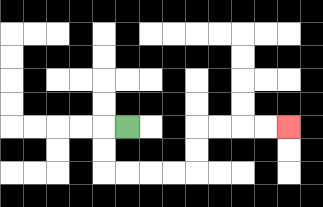{'start': '[5, 5]', 'end': '[12, 5]', 'path_directions': 'L,D,D,R,R,R,R,U,U,R,R,R,R', 'path_coordinates': '[[5, 5], [4, 5], [4, 6], [4, 7], [5, 7], [6, 7], [7, 7], [8, 7], [8, 6], [8, 5], [9, 5], [10, 5], [11, 5], [12, 5]]'}